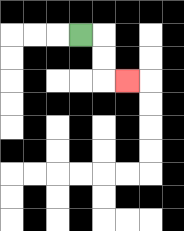{'start': '[3, 1]', 'end': '[5, 3]', 'path_directions': 'R,D,D,R', 'path_coordinates': '[[3, 1], [4, 1], [4, 2], [4, 3], [5, 3]]'}